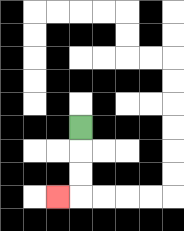{'start': '[3, 5]', 'end': '[2, 8]', 'path_directions': 'D,D,D,L', 'path_coordinates': '[[3, 5], [3, 6], [3, 7], [3, 8], [2, 8]]'}